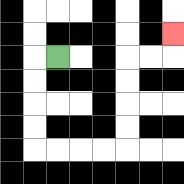{'start': '[2, 2]', 'end': '[7, 1]', 'path_directions': 'L,D,D,D,D,R,R,R,R,U,U,U,U,R,R,U', 'path_coordinates': '[[2, 2], [1, 2], [1, 3], [1, 4], [1, 5], [1, 6], [2, 6], [3, 6], [4, 6], [5, 6], [5, 5], [5, 4], [5, 3], [5, 2], [6, 2], [7, 2], [7, 1]]'}